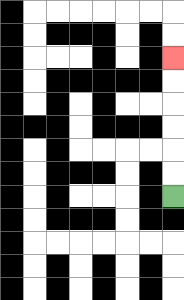{'start': '[7, 8]', 'end': '[7, 2]', 'path_directions': 'U,U,U,U,U,U', 'path_coordinates': '[[7, 8], [7, 7], [7, 6], [7, 5], [7, 4], [7, 3], [7, 2]]'}